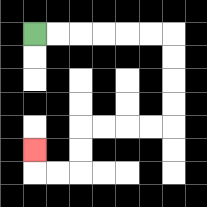{'start': '[1, 1]', 'end': '[1, 6]', 'path_directions': 'R,R,R,R,R,R,D,D,D,D,L,L,L,L,D,D,L,L,U', 'path_coordinates': '[[1, 1], [2, 1], [3, 1], [4, 1], [5, 1], [6, 1], [7, 1], [7, 2], [7, 3], [7, 4], [7, 5], [6, 5], [5, 5], [4, 5], [3, 5], [3, 6], [3, 7], [2, 7], [1, 7], [1, 6]]'}